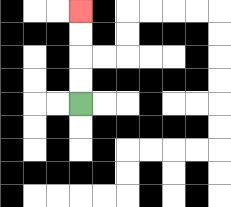{'start': '[3, 4]', 'end': '[3, 0]', 'path_directions': 'U,U,U,U', 'path_coordinates': '[[3, 4], [3, 3], [3, 2], [3, 1], [3, 0]]'}